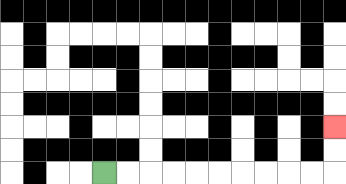{'start': '[4, 7]', 'end': '[14, 5]', 'path_directions': 'R,R,R,R,R,R,R,R,R,R,U,U', 'path_coordinates': '[[4, 7], [5, 7], [6, 7], [7, 7], [8, 7], [9, 7], [10, 7], [11, 7], [12, 7], [13, 7], [14, 7], [14, 6], [14, 5]]'}